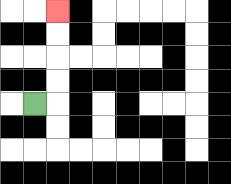{'start': '[1, 4]', 'end': '[2, 0]', 'path_directions': 'R,U,U,U,U', 'path_coordinates': '[[1, 4], [2, 4], [2, 3], [2, 2], [2, 1], [2, 0]]'}